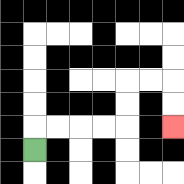{'start': '[1, 6]', 'end': '[7, 5]', 'path_directions': 'U,R,R,R,R,U,U,R,R,D,D', 'path_coordinates': '[[1, 6], [1, 5], [2, 5], [3, 5], [4, 5], [5, 5], [5, 4], [5, 3], [6, 3], [7, 3], [7, 4], [7, 5]]'}